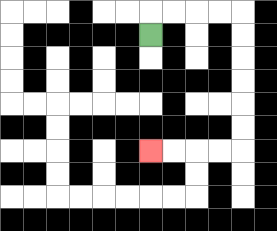{'start': '[6, 1]', 'end': '[6, 6]', 'path_directions': 'U,R,R,R,R,D,D,D,D,D,D,L,L,L,L', 'path_coordinates': '[[6, 1], [6, 0], [7, 0], [8, 0], [9, 0], [10, 0], [10, 1], [10, 2], [10, 3], [10, 4], [10, 5], [10, 6], [9, 6], [8, 6], [7, 6], [6, 6]]'}